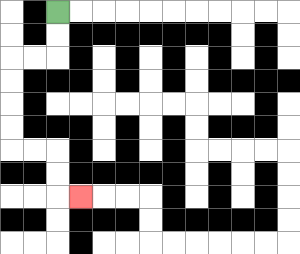{'start': '[2, 0]', 'end': '[3, 8]', 'path_directions': 'D,D,L,L,D,D,D,D,R,R,D,D,R', 'path_coordinates': '[[2, 0], [2, 1], [2, 2], [1, 2], [0, 2], [0, 3], [0, 4], [0, 5], [0, 6], [1, 6], [2, 6], [2, 7], [2, 8], [3, 8]]'}